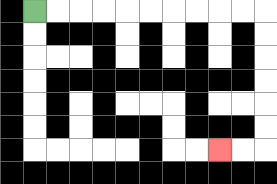{'start': '[1, 0]', 'end': '[9, 6]', 'path_directions': 'R,R,R,R,R,R,R,R,R,R,D,D,D,D,D,D,L,L', 'path_coordinates': '[[1, 0], [2, 0], [3, 0], [4, 0], [5, 0], [6, 0], [7, 0], [8, 0], [9, 0], [10, 0], [11, 0], [11, 1], [11, 2], [11, 3], [11, 4], [11, 5], [11, 6], [10, 6], [9, 6]]'}